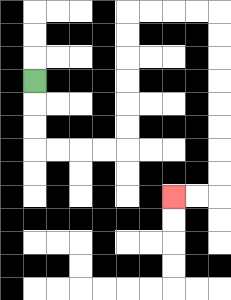{'start': '[1, 3]', 'end': '[7, 8]', 'path_directions': 'D,D,D,R,R,R,R,U,U,U,U,U,U,R,R,R,R,D,D,D,D,D,D,D,D,L,L', 'path_coordinates': '[[1, 3], [1, 4], [1, 5], [1, 6], [2, 6], [3, 6], [4, 6], [5, 6], [5, 5], [5, 4], [5, 3], [5, 2], [5, 1], [5, 0], [6, 0], [7, 0], [8, 0], [9, 0], [9, 1], [9, 2], [9, 3], [9, 4], [9, 5], [9, 6], [9, 7], [9, 8], [8, 8], [7, 8]]'}